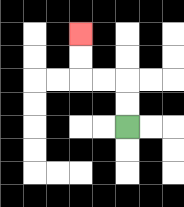{'start': '[5, 5]', 'end': '[3, 1]', 'path_directions': 'U,U,L,L,U,U', 'path_coordinates': '[[5, 5], [5, 4], [5, 3], [4, 3], [3, 3], [3, 2], [3, 1]]'}